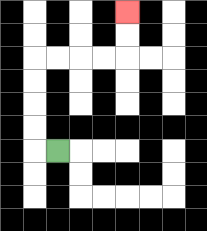{'start': '[2, 6]', 'end': '[5, 0]', 'path_directions': 'L,U,U,U,U,R,R,R,R,U,U', 'path_coordinates': '[[2, 6], [1, 6], [1, 5], [1, 4], [1, 3], [1, 2], [2, 2], [3, 2], [4, 2], [5, 2], [5, 1], [5, 0]]'}